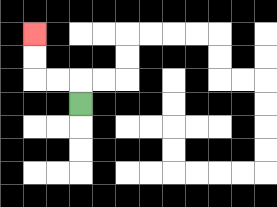{'start': '[3, 4]', 'end': '[1, 1]', 'path_directions': 'U,L,L,U,U', 'path_coordinates': '[[3, 4], [3, 3], [2, 3], [1, 3], [1, 2], [1, 1]]'}